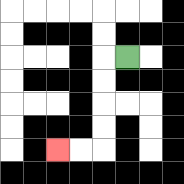{'start': '[5, 2]', 'end': '[2, 6]', 'path_directions': 'L,D,D,D,D,L,L', 'path_coordinates': '[[5, 2], [4, 2], [4, 3], [4, 4], [4, 5], [4, 6], [3, 6], [2, 6]]'}